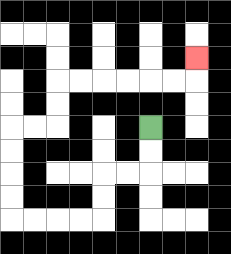{'start': '[6, 5]', 'end': '[8, 2]', 'path_directions': 'D,D,L,L,D,D,L,L,L,L,U,U,U,U,R,R,U,U,R,R,R,R,R,R,U', 'path_coordinates': '[[6, 5], [6, 6], [6, 7], [5, 7], [4, 7], [4, 8], [4, 9], [3, 9], [2, 9], [1, 9], [0, 9], [0, 8], [0, 7], [0, 6], [0, 5], [1, 5], [2, 5], [2, 4], [2, 3], [3, 3], [4, 3], [5, 3], [6, 3], [7, 3], [8, 3], [8, 2]]'}